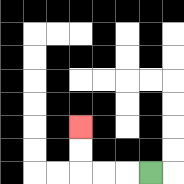{'start': '[6, 7]', 'end': '[3, 5]', 'path_directions': 'L,L,L,U,U', 'path_coordinates': '[[6, 7], [5, 7], [4, 7], [3, 7], [3, 6], [3, 5]]'}